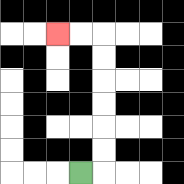{'start': '[3, 7]', 'end': '[2, 1]', 'path_directions': 'R,U,U,U,U,U,U,L,L', 'path_coordinates': '[[3, 7], [4, 7], [4, 6], [4, 5], [4, 4], [4, 3], [4, 2], [4, 1], [3, 1], [2, 1]]'}